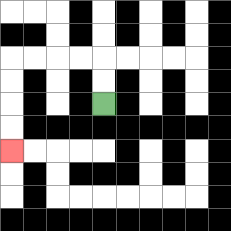{'start': '[4, 4]', 'end': '[0, 6]', 'path_directions': 'U,U,L,L,L,L,D,D,D,D', 'path_coordinates': '[[4, 4], [4, 3], [4, 2], [3, 2], [2, 2], [1, 2], [0, 2], [0, 3], [0, 4], [0, 5], [0, 6]]'}